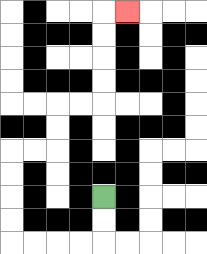{'start': '[4, 8]', 'end': '[5, 0]', 'path_directions': 'D,D,L,L,L,L,U,U,U,U,R,R,U,U,R,R,U,U,U,U,R', 'path_coordinates': '[[4, 8], [4, 9], [4, 10], [3, 10], [2, 10], [1, 10], [0, 10], [0, 9], [0, 8], [0, 7], [0, 6], [1, 6], [2, 6], [2, 5], [2, 4], [3, 4], [4, 4], [4, 3], [4, 2], [4, 1], [4, 0], [5, 0]]'}